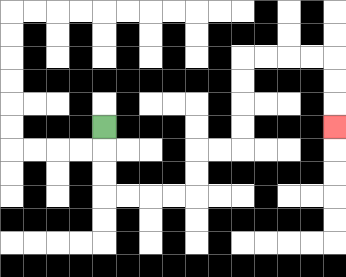{'start': '[4, 5]', 'end': '[14, 5]', 'path_directions': 'D,D,D,R,R,R,R,U,U,R,R,U,U,U,U,R,R,R,R,D,D,D', 'path_coordinates': '[[4, 5], [4, 6], [4, 7], [4, 8], [5, 8], [6, 8], [7, 8], [8, 8], [8, 7], [8, 6], [9, 6], [10, 6], [10, 5], [10, 4], [10, 3], [10, 2], [11, 2], [12, 2], [13, 2], [14, 2], [14, 3], [14, 4], [14, 5]]'}